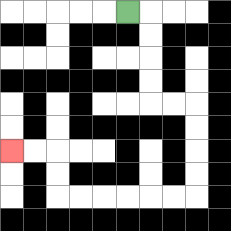{'start': '[5, 0]', 'end': '[0, 6]', 'path_directions': 'R,D,D,D,D,R,R,D,D,D,D,L,L,L,L,L,L,U,U,L,L', 'path_coordinates': '[[5, 0], [6, 0], [6, 1], [6, 2], [6, 3], [6, 4], [7, 4], [8, 4], [8, 5], [8, 6], [8, 7], [8, 8], [7, 8], [6, 8], [5, 8], [4, 8], [3, 8], [2, 8], [2, 7], [2, 6], [1, 6], [0, 6]]'}